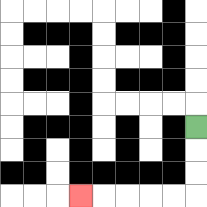{'start': '[8, 5]', 'end': '[3, 8]', 'path_directions': 'D,D,D,L,L,L,L,L', 'path_coordinates': '[[8, 5], [8, 6], [8, 7], [8, 8], [7, 8], [6, 8], [5, 8], [4, 8], [3, 8]]'}